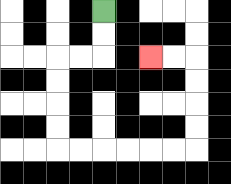{'start': '[4, 0]', 'end': '[6, 2]', 'path_directions': 'D,D,L,L,D,D,D,D,R,R,R,R,R,R,U,U,U,U,L,L', 'path_coordinates': '[[4, 0], [4, 1], [4, 2], [3, 2], [2, 2], [2, 3], [2, 4], [2, 5], [2, 6], [3, 6], [4, 6], [5, 6], [6, 6], [7, 6], [8, 6], [8, 5], [8, 4], [8, 3], [8, 2], [7, 2], [6, 2]]'}